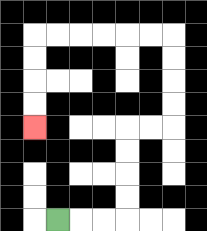{'start': '[2, 9]', 'end': '[1, 5]', 'path_directions': 'R,R,R,U,U,U,U,R,R,U,U,U,U,L,L,L,L,L,L,D,D,D,D', 'path_coordinates': '[[2, 9], [3, 9], [4, 9], [5, 9], [5, 8], [5, 7], [5, 6], [5, 5], [6, 5], [7, 5], [7, 4], [7, 3], [7, 2], [7, 1], [6, 1], [5, 1], [4, 1], [3, 1], [2, 1], [1, 1], [1, 2], [1, 3], [1, 4], [1, 5]]'}